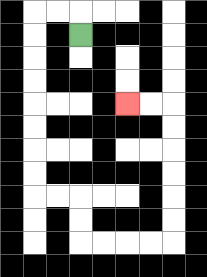{'start': '[3, 1]', 'end': '[5, 4]', 'path_directions': 'U,L,L,D,D,D,D,D,D,D,D,R,R,D,D,R,R,R,R,U,U,U,U,U,U,L,L', 'path_coordinates': '[[3, 1], [3, 0], [2, 0], [1, 0], [1, 1], [1, 2], [1, 3], [1, 4], [1, 5], [1, 6], [1, 7], [1, 8], [2, 8], [3, 8], [3, 9], [3, 10], [4, 10], [5, 10], [6, 10], [7, 10], [7, 9], [7, 8], [7, 7], [7, 6], [7, 5], [7, 4], [6, 4], [5, 4]]'}